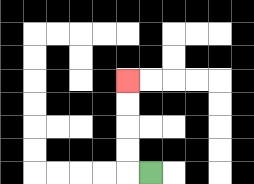{'start': '[6, 7]', 'end': '[5, 3]', 'path_directions': 'L,U,U,U,U', 'path_coordinates': '[[6, 7], [5, 7], [5, 6], [5, 5], [5, 4], [5, 3]]'}